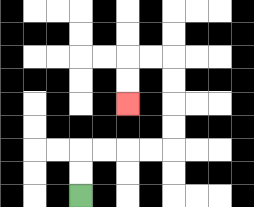{'start': '[3, 8]', 'end': '[5, 4]', 'path_directions': 'U,U,R,R,R,R,U,U,U,U,L,L,D,D', 'path_coordinates': '[[3, 8], [3, 7], [3, 6], [4, 6], [5, 6], [6, 6], [7, 6], [7, 5], [7, 4], [7, 3], [7, 2], [6, 2], [5, 2], [5, 3], [5, 4]]'}